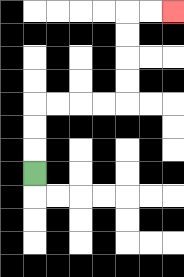{'start': '[1, 7]', 'end': '[7, 0]', 'path_directions': 'U,U,U,R,R,R,R,U,U,U,U,R,R', 'path_coordinates': '[[1, 7], [1, 6], [1, 5], [1, 4], [2, 4], [3, 4], [4, 4], [5, 4], [5, 3], [5, 2], [5, 1], [5, 0], [6, 0], [7, 0]]'}